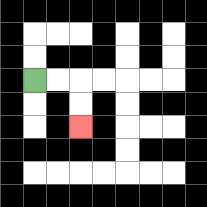{'start': '[1, 3]', 'end': '[3, 5]', 'path_directions': 'R,R,D,D', 'path_coordinates': '[[1, 3], [2, 3], [3, 3], [3, 4], [3, 5]]'}